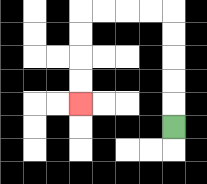{'start': '[7, 5]', 'end': '[3, 4]', 'path_directions': 'U,U,U,U,U,L,L,L,L,D,D,D,D', 'path_coordinates': '[[7, 5], [7, 4], [7, 3], [7, 2], [7, 1], [7, 0], [6, 0], [5, 0], [4, 0], [3, 0], [3, 1], [3, 2], [3, 3], [3, 4]]'}